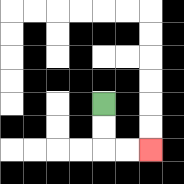{'start': '[4, 4]', 'end': '[6, 6]', 'path_directions': 'D,D,R,R', 'path_coordinates': '[[4, 4], [4, 5], [4, 6], [5, 6], [6, 6]]'}